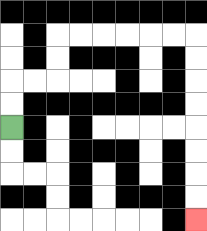{'start': '[0, 5]', 'end': '[8, 9]', 'path_directions': 'U,U,R,R,U,U,R,R,R,R,R,R,D,D,D,D,D,D,D,D', 'path_coordinates': '[[0, 5], [0, 4], [0, 3], [1, 3], [2, 3], [2, 2], [2, 1], [3, 1], [4, 1], [5, 1], [6, 1], [7, 1], [8, 1], [8, 2], [8, 3], [8, 4], [8, 5], [8, 6], [8, 7], [8, 8], [8, 9]]'}